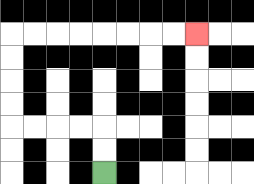{'start': '[4, 7]', 'end': '[8, 1]', 'path_directions': 'U,U,L,L,L,L,U,U,U,U,R,R,R,R,R,R,R,R', 'path_coordinates': '[[4, 7], [4, 6], [4, 5], [3, 5], [2, 5], [1, 5], [0, 5], [0, 4], [0, 3], [0, 2], [0, 1], [1, 1], [2, 1], [3, 1], [4, 1], [5, 1], [6, 1], [7, 1], [8, 1]]'}